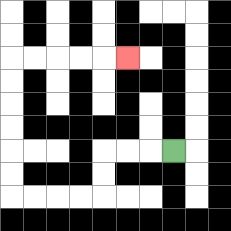{'start': '[7, 6]', 'end': '[5, 2]', 'path_directions': 'L,L,L,D,D,L,L,L,L,U,U,U,U,U,U,R,R,R,R,R', 'path_coordinates': '[[7, 6], [6, 6], [5, 6], [4, 6], [4, 7], [4, 8], [3, 8], [2, 8], [1, 8], [0, 8], [0, 7], [0, 6], [0, 5], [0, 4], [0, 3], [0, 2], [1, 2], [2, 2], [3, 2], [4, 2], [5, 2]]'}